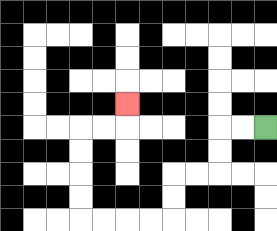{'start': '[11, 5]', 'end': '[5, 4]', 'path_directions': 'L,L,D,D,L,L,D,D,L,L,L,L,U,U,U,U,R,R,U', 'path_coordinates': '[[11, 5], [10, 5], [9, 5], [9, 6], [9, 7], [8, 7], [7, 7], [7, 8], [7, 9], [6, 9], [5, 9], [4, 9], [3, 9], [3, 8], [3, 7], [3, 6], [3, 5], [4, 5], [5, 5], [5, 4]]'}